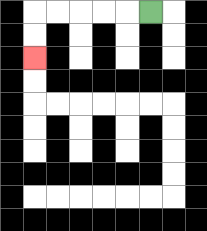{'start': '[6, 0]', 'end': '[1, 2]', 'path_directions': 'L,L,L,L,L,D,D', 'path_coordinates': '[[6, 0], [5, 0], [4, 0], [3, 0], [2, 0], [1, 0], [1, 1], [1, 2]]'}